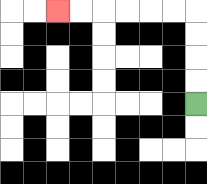{'start': '[8, 4]', 'end': '[2, 0]', 'path_directions': 'U,U,U,U,L,L,L,L,L,L', 'path_coordinates': '[[8, 4], [8, 3], [8, 2], [8, 1], [8, 0], [7, 0], [6, 0], [5, 0], [4, 0], [3, 0], [2, 0]]'}